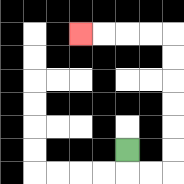{'start': '[5, 6]', 'end': '[3, 1]', 'path_directions': 'D,R,R,U,U,U,U,U,U,L,L,L,L', 'path_coordinates': '[[5, 6], [5, 7], [6, 7], [7, 7], [7, 6], [7, 5], [7, 4], [7, 3], [7, 2], [7, 1], [6, 1], [5, 1], [4, 1], [3, 1]]'}